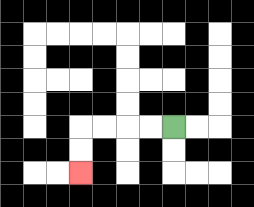{'start': '[7, 5]', 'end': '[3, 7]', 'path_directions': 'L,L,L,L,D,D', 'path_coordinates': '[[7, 5], [6, 5], [5, 5], [4, 5], [3, 5], [3, 6], [3, 7]]'}